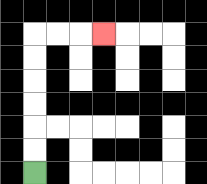{'start': '[1, 7]', 'end': '[4, 1]', 'path_directions': 'U,U,U,U,U,U,R,R,R', 'path_coordinates': '[[1, 7], [1, 6], [1, 5], [1, 4], [1, 3], [1, 2], [1, 1], [2, 1], [3, 1], [4, 1]]'}